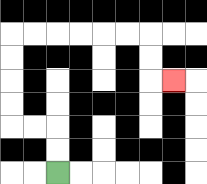{'start': '[2, 7]', 'end': '[7, 3]', 'path_directions': 'U,U,L,L,U,U,U,U,R,R,R,R,R,R,D,D,R', 'path_coordinates': '[[2, 7], [2, 6], [2, 5], [1, 5], [0, 5], [0, 4], [0, 3], [0, 2], [0, 1], [1, 1], [2, 1], [3, 1], [4, 1], [5, 1], [6, 1], [6, 2], [6, 3], [7, 3]]'}